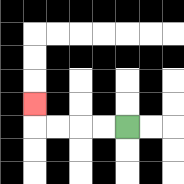{'start': '[5, 5]', 'end': '[1, 4]', 'path_directions': 'L,L,L,L,U', 'path_coordinates': '[[5, 5], [4, 5], [3, 5], [2, 5], [1, 5], [1, 4]]'}